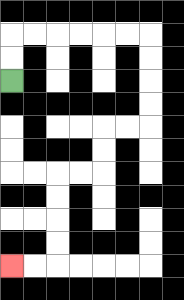{'start': '[0, 3]', 'end': '[0, 11]', 'path_directions': 'U,U,R,R,R,R,R,R,D,D,D,D,L,L,D,D,L,L,D,D,D,D,L,L', 'path_coordinates': '[[0, 3], [0, 2], [0, 1], [1, 1], [2, 1], [3, 1], [4, 1], [5, 1], [6, 1], [6, 2], [6, 3], [6, 4], [6, 5], [5, 5], [4, 5], [4, 6], [4, 7], [3, 7], [2, 7], [2, 8], [2, 9], [2, 10], [2, 11], [1, 11], [0, 11]]'}